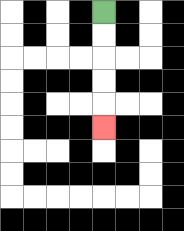{'start': '[4, 0]', 'end': '[4, 5]', 'path_directions': 'D,D,D,D,D', 'path_coordinates': '[[4, 0], [4, 1], [4, 2], [4, 3], [4, 4], [4, 5]]'}